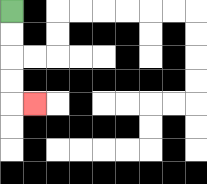{'start': '[0, 0]', 'end': '[1, 4]', 'path_directions': 'D,D,D,D,R', 'path_coordinates': '[[0, 0], [0, 1], [0, 2], [0, 3], [0, 4], [1, 4]]'}